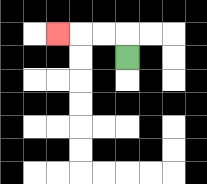{'start': '[5, 2]', 'end': '[2, 1]', 'path_directions': 'U,L,L,L', 'path_coordinates': '[[5, 2], [5, 1], [4, 1], [3, 1], [2, 1]]'}